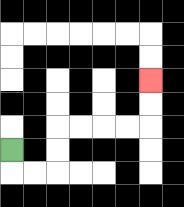{'start': '[0, 6]', 'end': '[6, 3]', 'path_directions': 'D,R,R,U,U,R,R,R,R,U,U', 'path_coordinates': '[[0, 6], [0, 7], [1, 7], [2, 7], [2, 6], [2, 5], [3, 5], [4, 5], [5, 5], [6, 5], [6, 4], [6, 3]]'}